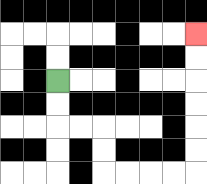{'start': '[2, 3]', 'end': '[8, 1]', 'path_directions': 'D,D,R,R,D,D,R,R,R,R,U,U,U,U,U,U', 'path_coordinates': '[[2, 3], [2, 4], [2, 5], [3, 5], [4, 5], [4, 6], [4, 7], [5, 7], [6, 7], [7, 7], [8, 7], [8, 6], [8, 5], [8, 4], [8, 3], [8, 2], [8, 1]]'}